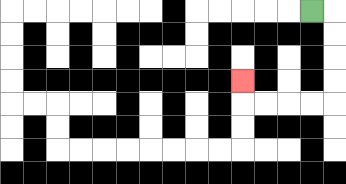{'start': '[13, 0]', 'end': '[10, 3]', 'path_directions': 'R,D,D,D,D,L,L,L,L,U', 'path_coordinates': '[[13, 0], [14, 0], [14, 1], [14, 2], [14, 3], [14, 4], [13, 4], [12, 4], [11, 4], [10, 4], [10, 3]]'}